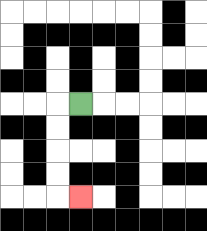{'start': '[3, 4]', 'end': '[3, 8]', 'path_directions': 'L,D,D,D,D,R', 'path_coordinates': '[[3, 4], [2, 4], [2, 5], [2, 6], [2, 7], [2, 8], [3, 8]]'}